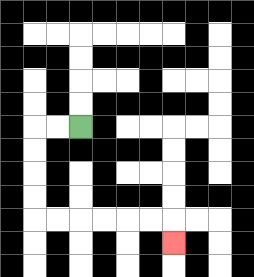{'start': '[3, 5]', 'end': '[7, 10]', 'path_directions': 'L,L,D,D,D,D,R,R,R,R,R,R,D', 'path_coordinates': '[[3, 5], [2, 5], [1, 5], [1, 6], [1, 7], [1, 8], [1, 9], [2, 9], [3, 9], [4, 9], [5, 9], [6, 9], [7, 9], [7, 10]]'}